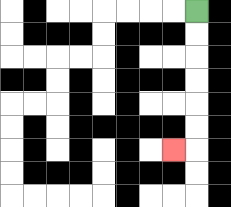{'start': '[8, 0]', 'end': '[7, 6]', 'path_directions': 'D,D,D,D,D,D,L', 'path_coordinates': '[[8, 0], [8, 1], [8, 2], [8, 3], [8, 4], [8, 5], [8, 6], [7, 6]]'}